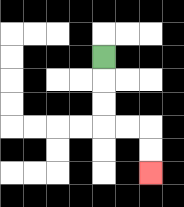{'start': '[4, 2]', 'end': '[6, 7]', 'path_directions': 'D,D,D,R,R,D,D', 'path_coordinates': '[[4, 2], [4, 3], [4, 4], [4, 5], [5, 5], [6, 5], [6, 6], [6, 7]]'}